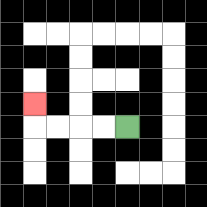{'start': '[5, 5]', 'end': '[1, 4]', 'path_directions': 'L,L,L,L,U', 'path_coordinates': '[[5, 5], [4, 5], [3, 5], [2, 5], [1, 5], [1, 4]]'}